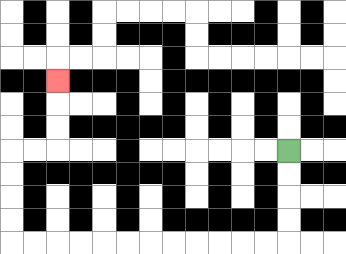{'start': '[12, 6]', 'end': '[2, 3]', 'path_directions': 'D,D,D,D,L,L,L,L,L,L,L,L,L,L,L,L,U,U,U,U,R,R,U,U,U', 'path_coordinates': '[[12, 6], [12, 7], [12, 8], [12, 9], [12, 10], [11, 10], [10, 10], [9, 10], [8, 10], [7, 10], [6, 10], [5, 10], [4, 10], [3, 10], [2, 10], [1, 10], [0, 10], [0, 9], [0, 8], [0, 7], [0, 6], [1, 6], [2, 6], [2, 5], [2, 4], [2, 3]]'}